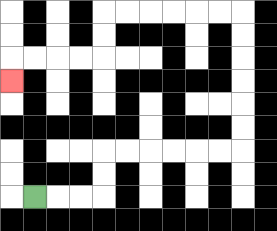{'start': '[1, 8]', 'end': '[0, 3]', 'path_directions': 'R,R,R,U,U,R,R,R,R,R,R,U,U,U,U,U,U,L,L,L,L,L,L,D,D,L,L,L,L,D', 'path_coordinates': '[[1, 8], [2, 8], [3, 8], [4, 8], [4, 7], [4, 6], [5, 6], [6, 6], [7, 6], [8, 6], [9, 6], [10, 6], [10, 5], [10, 4], [10, 3], [10, 2], [10, 1], [10, 0], [9, 0], [8, 0], [7, 0], [6, 0], [5, 0], [4, 0], [4, 1], [4, 2], [3, 2], [2, 2], [1, 2], [0, 2], [0, 3]]'}